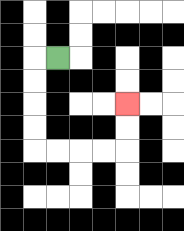{'start': '[2, 2]', 'end': '[5, 4]', 'path_directions': 'L,D,D,D,D,R,R,R,R,U,U', 'path_coordinates': '[[2, 2], [1, 2], [1, 3], [1, 4], [1, 5], [1, 6], [2, 6], [3, 6], [4, 6], [5, 6], [5, 5], [5, 4]]'}